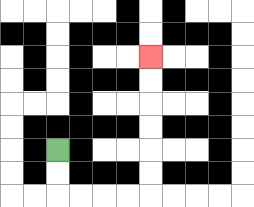{'start': '[2, 6]', 'end': '[6, 2]', 'path_directions': 'D,D,R,R,R,R,U,U,U,U,U,U', 'path_coordinates': '[[2, 6], [2, 7], [2, 8], [3, 8], [4, 8], [5, 8], [6, 8], [6, 7], [6, 6], [6, 5], [6, 4], [6, 3], [6, 2]]'}